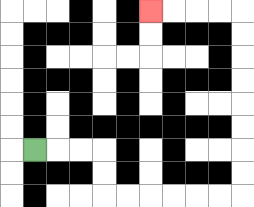{'start': '[1, 6]', 'end': '[6, 0]', 'path_directions': 'R,R,R,D,D,R,R,R,R,R,R,U,U,U,U,U,U,U,U,L,L,L,L', 'path_coordinates': '[[1, 6], [2, 6], [3, 6], [4, 6], [4, 7], [4, 8], [5, 8], [6, 8], [7, 8], [8, 8], [9, 8], [10, 8], [10, 7], [10, 6], [10, 5], [10, 4], [10, 3], [10, 2], [10, 1], [10, 0], [9, 0], [8, 0], [7, 0], [6, 0]]'}